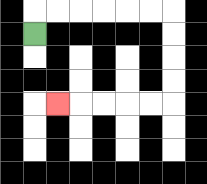{'start': '[1, 1]', 'end': '[2, 4]', 'path_directions': 'U,R,R,R,R,R,R,D,D,D,D,L,L,L,L,L', 'path_coordinates': '[[1, 1], [1, 0], [2, 0], [3, 0], [4, 0], [5, 0], [6, 0], [7, 0], [7, 1], [7, 2], [7, 3], [7, 4], [6, 4], [5, 4], [4, 4], [3, 4], [2, 4]]'}